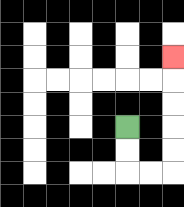{'start': '[5, 5]', 'end': '[7, 2]', 'path_directions': 'D,D,R,R,U,U,U,U,U', 'path_coordinates': '[[5, 5], [5, 6], [5, 7], [6, 7], [7, 7], [7, 6], [7, 5], [7, 4], [7, 3], [7, 2]]'}